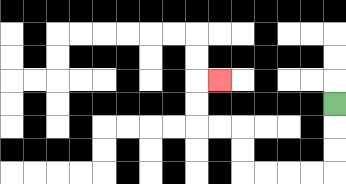{'start': '[14, 4]', 'end': '[9, 3]', 'path_directions': 'D,D,D,L,L,L,L,U,U,L,L,U,U,R', 'path_coordinates': '[[14, 4], [14, 5], [14, 6], [14, 7], [13, 7], [12, 7], [11, 7], [10, 7], [10, 6], [10, 5], [9, 5], [8, 5], [8, 4], [8, 3], [9, 3]]'}